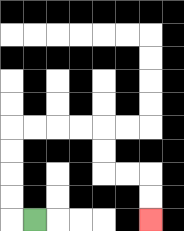{'start': '[1, 9]', 'end': '[6, 9]', 'path_directions': 'L,U,U,U,U,R,R,R,R,D,D,R,R,D,D', 'path_coordinates': '[[1, 9], [0, 9], [0, 8], [0, 7], [0, 6], [0, 5], [1, 5], [2, 5], [3, 5], [4, 5], [4, 6], [4, 7], [5, 7], [6, 7], [6, 8], [6, 9]]'}